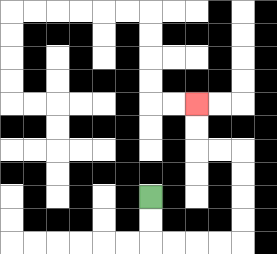{'start': '[6, 8]', 'end': '[8, 4]', 'path_directions': 'D,D,R,R,R,R,U,U,U,U,L,L,U,U', 'path_coordinates': '[[6, 8], [6, 9], [6, 10], [7, 10], [8, 10], [9, 10], [10, 10], [10, 9], [10, 8], [10, 7], [10, 6], [9, 6], [8, 6], [8, 5], [8, 4]]'}